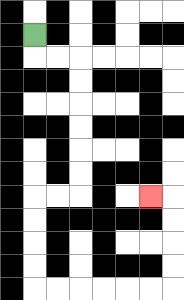{'start': '[1, 1]', 'end': '[6, 8]', 'path_directions': 'D,R,R,D,D,D,D,D,D,L,L,D,D,D,D,R,R,R,R,R,R,U,U,U,U,L', 'path_coordinates': '[[1, 1], [1, 2], [2, 2], [3, 2], [3, 3], [3, 4], [3, 5], [3, 6], [3, 7], [3, 8], [2, 8], [1, 8], [1, 9], [1, 10], [1, 11], [1, 12], [2, 12], [3, 12], [4, 12], [5, 12], [6, 12], [7, 12], [7, 11], [7, 10], [7, 9], [7, 8], [6, 8]]'}